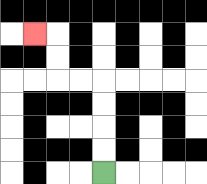{'start': '[4, 7]', 'end': '[1, 1]', 'path_directions': 'U,U,U,U,L,L,U,U,L', 'path_coordinates': '[[4, 7], [4, 6], [4, 5], [4, 4], [4, 3], [3, 3], [2, 3], [2, 2], [2, 1], [1, 1]]'}